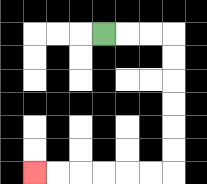{'start': '[4, 1]', 'end': '[1, 7]', 'path_directions': 'R,R,R,D,D,D,D,D,D,L,L,L,L,L,L', 'path_coordinates': '[[4, 1], [5, 1], [6, 1], [7, 1], [7, 2], [7, 3], [7, 4], [7, 5], [7, 6], [7, 7], [6, 7], [5, 7], [4, 7], [3, 7], [2, 7], [1, 7]]'}